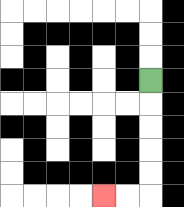{'start': '[6, 3]', 'end': '[4, 8]', 'path_directions': 'D,D,D,D,D,L,L', 'path_coordinates': '[[6, 3], [6, 4], [6, 5], [6, 6], [6, 7], [6, 8], [5, 8], [4, 8]]'}